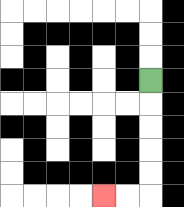{'start': '[6, 3]', 'end': '[4, 8]', 'path_directions': 'D,D,D,D,D,L,L', 'path_coordinates': '[[6, 3], [6, 4], [6, 5], [6, 6], [6, 7], [6, 8], [5, 8], [4, 8]]'}